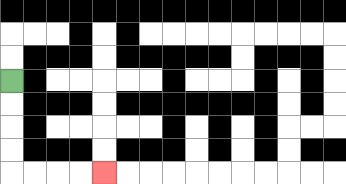{'start': '[0, 3]', 'end': '[4, 7]', 'path_directions': 'D,D,D,D,R,R,R,R', 'path_coordinates': '[[0, 3], [0, 4], [0, 5], [0, 6], [0, 7], [1, 7], [2, 7], [3, 7], [4, 7]]'}